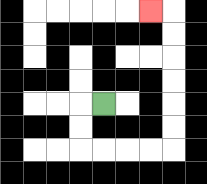{'start': '[4, 4]', 'end': '[6, 0]', 'path_directions': 'L,D,D,R,R,R,R,U,U,U,U,U,U,L', 'path_coordinates': '[[4, 4], [3, 4], [3, 5], [3, 6], [4, 6], [5, 6], [6, 6], [7, 6], [7, 5], [7, 4], [7, 3], [7, 2], [7, 1], [7, 0], [6, 0]]'}